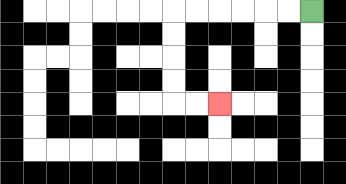{'start': '[13, 0]', 'end': '[9, 4]', 'path_directions': 'L,L,L,L,L,L,D,D,D,D,R,R', 'path_coordinates': '[[13, 0], [12, 0], [11, 0], [10, 0], [9, 0], [8, 0], [7, 0], [7, 1], [7, 2], [7, 3], [7, 4], [8, 4], [9, 4]]'}